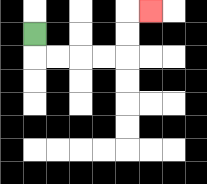{'start': '[1, 1]', 'end': '[6, 0]', 'path_directions': 'D,R,R,R,R,U,U,R', 'path_coordinates': '[[1, 1], [1, 2], [2, 2], [3, 2], [4, 2], [5, 2], [5, 1], [5, 0], [6, 0]]'}